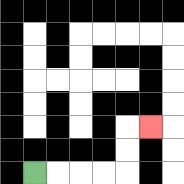{'start': '[1, 7]', 'end': '[6, 5]', 'path_directions': 'R,R,R,R,U,U,R', 'path_coordinates': '[[1, 7], [2, 7], [3, 7], [4, 7], [5, 7], [5, 6], [5, 5], [6, 5]]'}